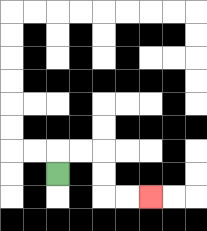{'start': '[2, 7]', 'end': '[6, 8]', 'path_directions': 'U,R,R,D,D,R,R', 'path_coordinates': '[[2, 7], [2, 6], [3, 6], [4, 6], [4, 7], [4, 8], [5, 8], [6, 8]]'}